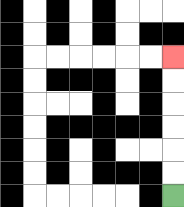{'start': '[7, 8]', 'end': '[7, 2]', 'path_directions': 'U,U,U,U,U,U', 'path_coordinates': '[[7, 8], [7, 7], [7, 6], [7, 5], [7, 4], [7, 3], [7, 2]]'}